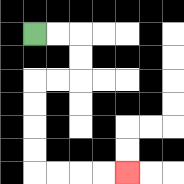{'start': '[1, 1]', 'end': '[5, 7]', 'path_directions': 'R,R,D,D,L,L,D,D,D,D,R,R,R,R', 'path_coordinates': '[[1, 1], [2, 1], [3, 1], [3, 2], [3, 3], [2, 3], [1, 3], [1, 4], [1, 5], [1, 6], [1, 7], [2, 7], [3, 7], [4, 7], [5, 7]]'}